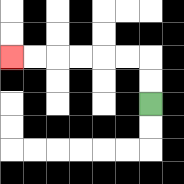{'start': '[6, 4]', 'end': '[0, 2]', 'path_directions': 'U,U,L,L,L,L,L,L', 'path_coordinates': '[[6, 4], [6, 3], [6, 2], [5, 2], [4, 2], [3, 2], [2, 2], [1, 2], [0, 2]]'}